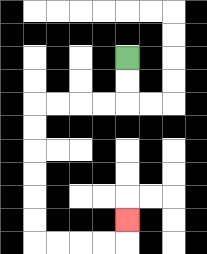{'start': '[5, 2]', 'end': '[5, 9]', 'path_directions': 'D,D,L,L,L,L,D,D,D,D,D,D,R,R,R,R,U', 'path_coordinates': '[[5, 2], [5, 3], [5, 4], [4, 4], [3, 4], [2, 4], [1, 4], [1, 5], [1, 6], [1, 7], [1, 8], [1, 9], [1, 10], [2, 10], [3, 10], [4, 10], [5, 10], [5, 9]]'}